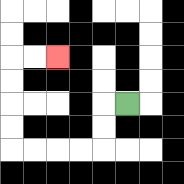{'start': '[5, 4]', 'end': '[2, 2]', 'path_directions': 'L,D,D,L,L,L,L,U,U,U,U,R,R', 'path_coordinates': '[[5, 4], [4, 4], [4, 5], [4, 6], [3, 6], [2, 6], [1, 6], [0, 6], [0, 5], [0, 4], [0, 3], [0, 2], [1, 2], [2, 2]]'}